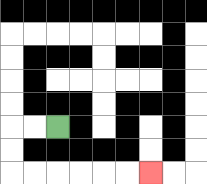{'start': '[2, 5]', 'end': '[6, 7]', 'path_directions': 'L,L,D,D,R,R,R,R,R,R', 'path_coordinates': '[[2, 5], [1, 5], [0, 5], [0, 6], [0, 7], [1, 7], [2, 7], [3, 7], [4, 7], [5, 7], [6, 7]]'}